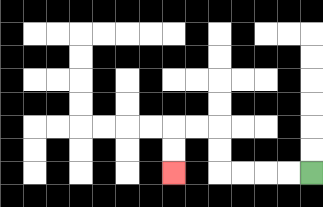{'start': '[13, 7]', 'end': '[7, 7]', 'path_directions': 'L,L,L,L,U,U,L,L,D,D', 'path_coordinates': '[[13, 7], [12, 7], [11, 7], [10, 7], [9, 7], [9, 6], [9, 5], [8, 5], [7, 5], [7, 6], [7, 7]]'}